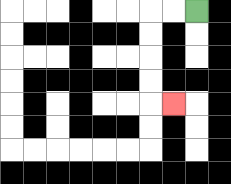{'start': '[8, 0]', 'end': '[7, 4]', 'path_directions': 'L,L,D,D,D,D,R', 'path_coordinates': '[[8, 0], [7, 0], [6, 0], [6, 1], [6, 2], [6, 3], [6, 4], [7, 4]]'}